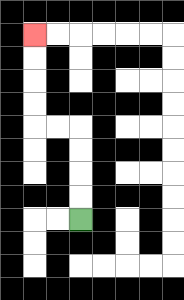{'start': '[3, 9]', 'end': '[1, 1]', 'path_directions': 'U,U,U,U,L,L,U,U,U,U', 'path_coordinates': '[[3, 9], [3, 8], [3, 7], [3, 6], [3, 5], [2, 5], [1, 5], [1, 4], [1, 3], [1, 2], [1, 1]]'}